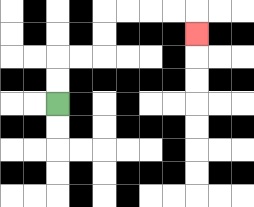{'start': '[2, 4]', 'end': '[8, 1]', 'path_directions': 'U,U,R,R,U,U,R,R,R,R,D', 'path_coordinates': '[[2, 4], [2, 3], [2, 2], [3, 2], [4, 2], [4, 1], [4, 0], [5, 0], [6, 0], [7, 0], [8, 0], [8, 1]]'}